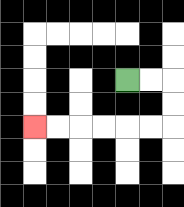{'start': '[5, 3]', 'end': '[1, 5]', 'path_directions': 'R,R,D,D,L,L,L,L,L,L', 'path_coordinates': '[[5, 3], [6, 3], [7, 3], [7, 4], [7, 5], [6, 5], [5, 5], [4, 5], [3, 5], [2, 5], [1, 5]]'}